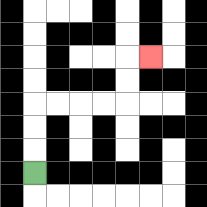{'start': '[1, 7]', 'end': '[6, 2]', 'path_directions': 'U,U,U,R,R,R,R,U,U,R', 'path_coordinates': '[[1, 7], [1, 6], [1, 5], [1, 4], [2, 4], [3, 4], [4, 4], [5, 4], [5, 3], [5, 2], [6, 2]]'}